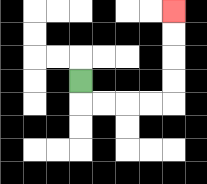{'start': '[3, 3]', 'end': '[7, 0]', 'path_directions': 'D,R,R,R,R,U,U,U,U', 'path_coordinates': '[[3, 3], [3, 4], [4, 4], [5, 4], [6, 4], [7, 4], [7, 3], [7, 2], [7, 1], [7, 0]]'}